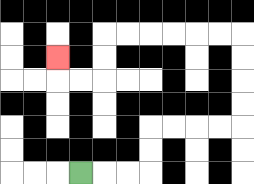{'start': '[3, 7]', 'end': '[2, 2]', 'path_directions': 'R,R,R,U,U,R,R,R,R,U,U,U,U,L,L,L,L,L,L,D,D,L,L,U', 'path_coordinates': '[[3, 7], [4, 7], [5, 7], [6, 7], [6, 6], [6, 5], [7, 5], [8, 5], [9, 5], [10, 5], [10, 4], [10, 3], [10, 2], [10, 1], [9, 1], [8, 1], [7, 1], [6, 1], [5, 1], [4, 1], [4, 2], [4, 3], [3, 3], [2, 3], [2, 2]]'}